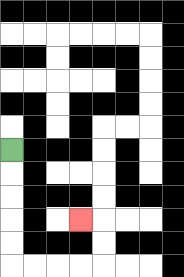{'start': '[0, 6]', 'end': '[3, 9]', 'path_directions': 'D,D,D,D,D,R,R,R,R,U,U,L', 'path_coordinates': '[[0, 6], [0, 7], [0, 8], [0, 9], [0, 10], [0, 11], [1, 11], [2, 11], [3, 11], [4, 11], [4, 10], [4, 9], [3, 9]]'}